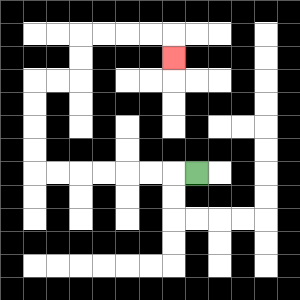{'start': '[8, 7]', 'end': '[7, 2]', 'path_directions': 'L,L,L,L,L,L,L,U,U,U,U,R,R,U,U,R,R,R,R,D', 'path_coordinates': '[[8, 7], [7, 7], [6, 7], [5, 7], [4, 7], [3, 7], [2, 7], [1, 7], [1, 6], [1, 5], [1, 4], [1, 3], [2, 3], [3, 3], [3, 2], [3, 1], [4, 1], [5, 1], [6, 1], [7, 1], [7, 2]]'}